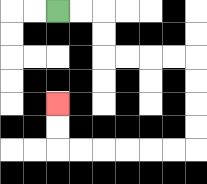{'start': '[2, 0]', 'end': '[2, 4]', 'path_directions': 'R,R,D,D,R,R,R,R,D,D,D,D,L,L,L,L,L,L,U,U', 'path_coordinates': '[[2, 0], [3, 0], [4, 0], [4, 1], [4, 2], [5, 2], [6, 2], [7, 2], [8, 2], [8, 3], [8, 4], [8, 5], [8, 6], [7, 6], [6, 6], [5, 6], [4, 6], [3, 6], [2, 6], [2, 5], [2, 4]]'}